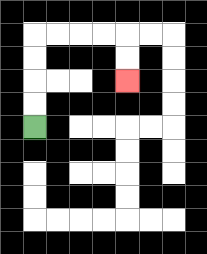{'start': '[1, 5]', 'end': '[5, 3]', 'path_directions': 'U,U,U,U,R,R,R,R,D,D', 'path_coordinates': '[[1, 5], [1, 4], [1, 3], [1, 2], [1, 1], [2, 1], [3, 1], [4, 1], [5, 1], [5, 2], [5, 3]]'}